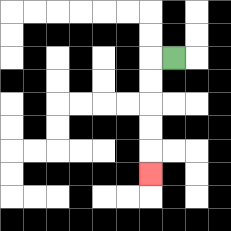{'start': '[7, 2]', 'end': '[6, 7]', 'path_directions': 'L,D,D,D,D,D', 'path_coordinates': '[[7, 2], [6, 2], [6, 3], [6, 4], [6, 5], [6, 6], [6, 7]]'}